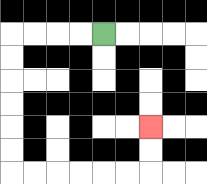{'start': '[4, 1]', 'end': '[6, 5]', 'path_directions': 'L,L,L,L,D,D,D,D,D,D,R,R,R,R,R,R,U,U', 'path_coordinates': '[[4, 1], [3, 1], [2, 1], [1, 1], [0, 1], [0, 2], [0, 3], [0, 4], [0, 5], [0, 6], [0, 7], [1, 7], [2, 7], [3, 7], [4, 7], [5, 7], [6, 7], [6, 6], [6, 5]]'}